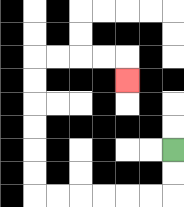{'start': '[7, 6]', 'end': '[5, 3]', 'path_directions': 'D,D,L,L,L,L,L,L,U,U,U,U,U,U,R,R,R,R,D', 'path_coordinates': '[[7, 6], [7, 7], [7, 8], [6, 8], [5, 8], [4, 8], [3, 8], [2, 8], [1, 8], [1, 7], [1, 6], [1, 5], [1, 4], [1, 3], [1, 2], [2, 2], [3, 2], [4, 2], [5, 2], [5, 3]]'}